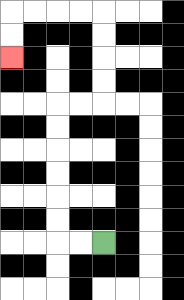{'start': '[4, 10]', 'end': '[0, 2]', 'path_directions': 'L,L,U,U,U,U,U,U,R,R,U,U,U,U,L,L,L,L,D,D', 'path_coordinates': '[[4, 10], [3, 10], [2, 10], [2, 9], [2, 8], [2, 7], [2, 6], [2, 5], [2, 4], [3, 4], [4, 4], [4, 3], [4, 2], [4, 1], [4, 0], [3, 0], [2, 0], [1, 0], [0, 0], [0, 1], [0, 2]]'}